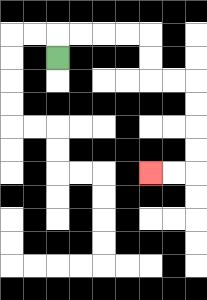{'start': '[2, 2]', 'end': '[6, 7]', 'path_directions': 'U,R,R,R,R,D,D,R,R,D,D,D,D,L,L', 'path_coordinates': '[[2, 2], [2, 1], [3, 1], [4, 1], [5, 1], [6, 1], [6, 2], [6, 3], [7, 3], [8, 3], [8, 4], [8, 5], [8, 6], [8, 7], [7, 7], [6, 7]]'}